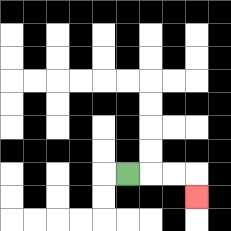{'start': '[5, 7]', 'end': '[8, 8]', 'path_directions': 'R,R,R,D', 'path_coordinates': '[[5, 7], [6, 7], [7, 7], [8, 7], [8, 8]]'}